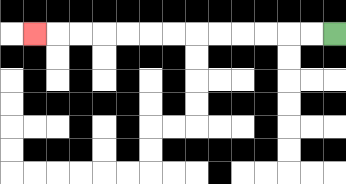{'start': '[14, 1]', 'end': '[1, 1]', 'path_directions': 'L,L,L,L,L,L,L,L,L,L,L,L,L', 'path_coordinates': '[[14, 1], [13, 1], [12, 1], [11, 1], [10, 1], [9, 1], [8, 1], [7, 1], [6, 1], [5, 1], [4, 1], [3, 1], [2, 1], [1, 1]]'}